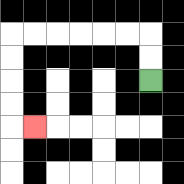{'start': '[6, 3]', 'end': '[1, 5]', 'path_directions': 'U,U,L,L,L,L,L,L,D,D,D,D,R', 'path_coordinates': '[[6, 3], [6, 2], [6, 1], [5, 1], [4, 1], [3, 1], [2, 1], [1, 1], [0, 1], [0, 2], [0, 3], [0, 4], [0, 5], [1, 5]]'}